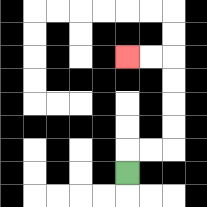{'start': '[5, 7]', 'end': '[5, 2]', 'path_directions': 'U,R,R,U,U,U,U,L,L', 'path_coordinates': '[[5, 7], [5, 6], [6, 6], [7, 6], [7, 5], [7, 4], [7, 3], [7, 2], [6, 2], [5, 2]]'}